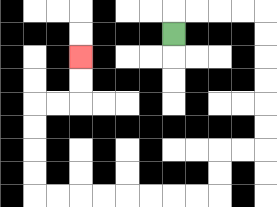{'start': '[7, 1]', 'end': '[3, 2]', 'path_directions': 'U,R,R,R,R,D,D,D,D,D,D,L,L,D,D,L,L,L,L,L,L,L,L,U,U,U,U,R,R,U,U', 'path_coordinates': '[[7, 1], [7, 0], [8, 0], [9, 0], [10, 0], [11, 0], [11, 1], [11, 2], [11, 3], [11, 4], [11, 5], [11, 6], [10, 6], [9, 6], [9, 7], [9, 8], [8, 8], [7, 8], [6, 8], [5, 8], [4, 8], [3, 8], [2, 8], [1, 8], [1, 7], [1, 6], [1, 5], [1, 4], [2, 4], [3, 4], [3, 3], [3, 2]]'}